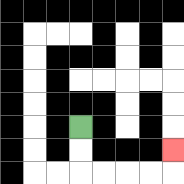{'start': '[3, 5]', 'end': '[7, 6]', 'path_directions': 'D,D,R,R,R,R,U', 'path_coordinates': '[[3, 5], [3, 6], [3, 7], [4, 7], [5, 7], [6, 7], [7, 7], [7, 6]]'}